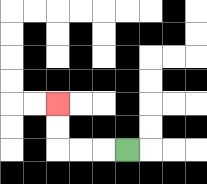{'start': '[5, 6]', 'end': '[2, 4]', 'path_directions': 'L,L,L,U,U', 'path_coordinates': '[[5, 6], [4, 6], [3, 6], [2, 6], [2, 5], [2, 4]]'}